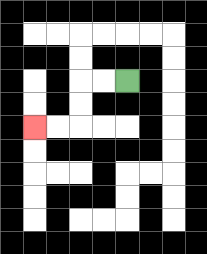{'start': '[5, 3]', 'end': '[1, 5]', 'path_directions': 'L,L,D,D,L,L', 'path_coordinates': '[[5, 3], [4, 3], [3, 3], [3, 4], [3, 5], [2, 5], [1, 5]]'}